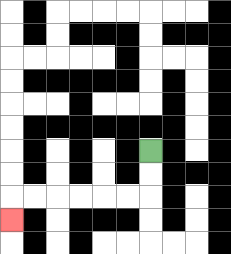{'start': '[6, 6]', 'end': '[0, 9]', 'path_directions': 'D,D,L,L,L,L,L,L,D', 'path_coordinates': '[[6, 6], [6, 7], [6, 8], [5, 8], [4, 8], [3, 8], [2, 8], [1, 8], [0, 8], [0, 9]]'}